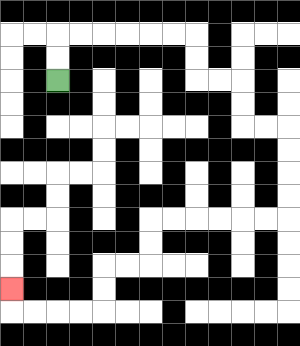{'start': '[2, 3]', 'end': '[0, 12]', 'path_directions': 'U,U,R,R,R,R,R,R,D,D,R,R,D,D,R,R,D,D,D,D,L,L,L,L,L,L,D,D,L,L,D,D,L,L,L,L,U', 'path_coordinates': '[[2, 3], [2, 2], [2, 1], [3, 1], [4, 1], [5, 1], [6, 1], [7, 1], [8, 1], [8, 2], [8, 3], [9, 3], [10, 3], [10, 4], [10, 5], [11, 5], [12, 5], [12, 6], [12, 7], [12, 8], [12, 9], [11, 9], [10, 9], [9, 9], [8, 9], [7, 9], [6, 9], [6, 10], [6, 11], [5, 11], [4, 11], [4, 12], [4, 13], [3, 13], [2, 13], [1, 13], [0, 13], [0, 12]]'}